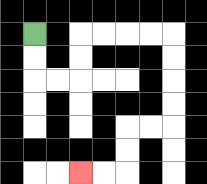{'start': '[1, 1]', 'end': '[3, 7]', 'path_directions': 'D,D,R,R,U,U,R,R,R,R,D,D,D,D,L,L,D,D,L,L', 'path_coordinates': '[[1, 1], [1, 2], [1, 3], [2, 3], [3, 3], [3, 2], [3, 1], [4, 1], [5, 1], [6, 1], [7, 1], [7, 2], [7, 3], [7, 4], [7, 5], [6, 5], [5, 5], [5, 6], [5, 7], [4, 7], [3, 7]]'}